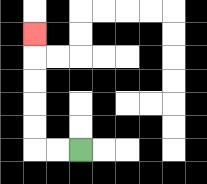{'start': '[3, 6]', 'end': '[1, 1]', 'path_directions': 'L,L,U,U,U,U,U', 'path_coordinates': '[[3, 6], [2, 6], [1, 6], [1, 5], [1, 4], [1, 3], [1, 2], [1, 1]]'}